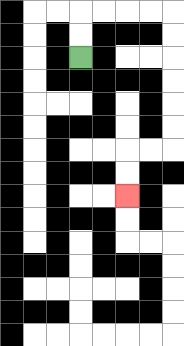{'start': '[3, 2]', 'end': '[5, 8]', 'path_directions': 'U,U,R,R,R,R,D,D,D,D,D,D,L,L,D,D', 'path_coordinates': '[[3, 2], [3, 1], [3, 0], [4, 0], [5, 0], [6, 0], [7, 0], [7, 1], [7, 2], [7, 3], [7, 4], [7, 5], [7, 6], [6, 6], [5, 6], [5, 7], [5, 8]]'}